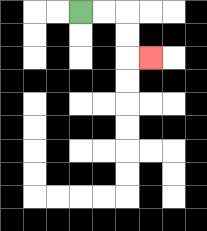{'start': '[3, 0]', 'end': '[6, 2]', 'path_directions': 'R,R,D,D,R', 'path_coordinates': '[[3, 0], [4, 0], [5, 0], [5, 1], [5, 2], [6, 2]]'}